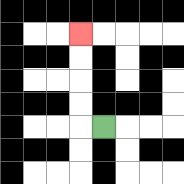{'start': '[4, 5]', 'end': '[3, 1]', 'path_directions': 'L,U,U,U,U', 'path_coordinates': '[[4, 5], [3, 5], [3, 4], [3, 3], [3, 2], [3, 1]]'}